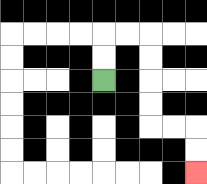{'start': '[4, 3]', 'end': '[8, 7]', 'path_directions': 'U,U,R,R,D,D,D,D,R,R,D,D', 'path_coordinates': '[[4, 3], [4, 2], [4, 1], [5, 1], [6, 1], [6, 2], [6, 3], [6, 4], [6, 5], [7, 5], [8, 5], [8, 6], [8, 7]]'}